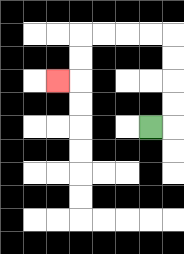{'start': '[6, 5]', 'end': '[2, 3]', 'path_directions': 'R,U,U,U,U,L,L,L,L,D,D,L', 'path_coordinates': '[[6, 5], [7, 5], [7, 4], [7, 3], [7, 2], [7, 1], [6, 1], [5, 1], [4, 1], [3, 1], [3, 2], [3, 3], [2, 3]]'}